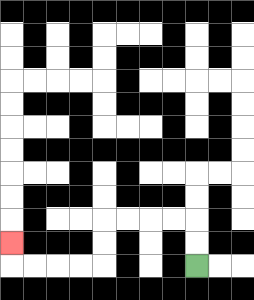{'start': '[8, 11]', 'end': '[0, 10]', 'path_directions': 'U,U,L,L,L,L,D,D,L,L,L,L,U', 'path_coordinates': '[[8, 11], [8, 10], [8, 9], [7, 9], [6, 9], [5, 9], [4, 9], [4, 10], [4, 11], [3, 11], [2, 11], [1, 11], [0, 11], [0, 10]]'}